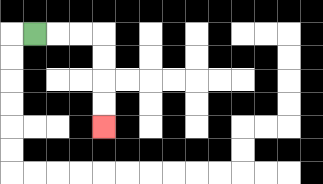{'start': '[1, 1]', 'end': '[4, 5]', 'path_directions': 'R,R,R,D,D,D,D', 'path_coordinates': '[[1, 1], [2, 1], [3, 1], [4, 1], [4, 2], [4, 3], [4, 4], [4, 5]]'}